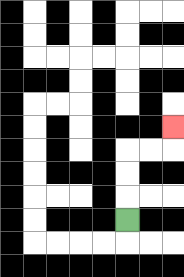{'start': '[5, 9]', 'end': '[7, 5]', 'path_directions': 'U,U,U,R,R,U', 'path_coordinates': '[[5, 9], [5, 8], [5, 7], [5, 6], [6, 6], [7, 6], [7, 5]]'}